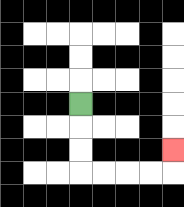{'start': '[3, 4]', 'end': '[7, 6]', 'path_directions': 'D,D,D,R,R,R,R,U', 'path_coordinates': '[[3, 4], [3, 5], [3, 6], [3, 7], [4, 7], [5, 7], [6, 7], [7, 7], [7, 6]]'}